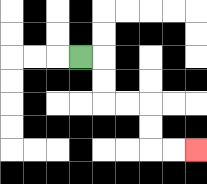{'start': '[3, 2]', 'end': '[8, 6]', 'path_directions': 'R,D,D,R,R,D,D,R,R', 'path_coordinates': '[[3, 2], [4, 2], [4, 3], [4, 4], [5, 4], [6, 4], [6, 5], [6, 6], [7, 6], [8, 6]]'}